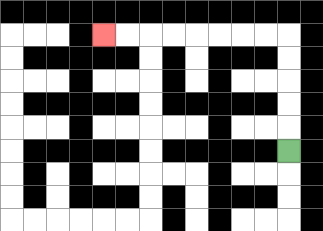{'start': '[12, 6]', 'end': '[4, 1]', 'path_directions': 'U,U,U,U,U,L,L,L,L,L,L,L,L', 'path_coordinates': '[[12, 6], [12, 5], [12, 4], [12, 3], [12, 2], [12, 1], [11, 1], [10, 1], [9, 1], [8, 1], [7, 1], [6, 1], [5, 1], [4, 1]]'}